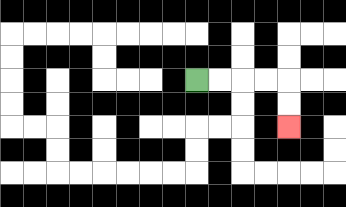{'start': '[8, 3]', 'end': '[12, 5]', 'path_directions': 'R,R,R,R,D,D', 'path_coordinates': '[[8, 3], [9, 3], [10, 3], [11, 3], [12, 3], [12, 4], [12, 5]]'}